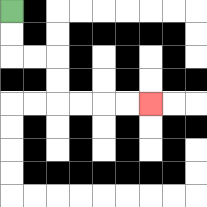{'start': '[0, 0]', 'end': '[6, 4]', 'path_directions': 'D,D,R,R,D,D,R,R,R,R', 'path_coordinates': '[[0, 0], [0, 1], [0, 2], [1, 2], [2, 2], [2, 3], [2, 4], [3, 4], [4, 4], [5, 4], [6, 4]]'}